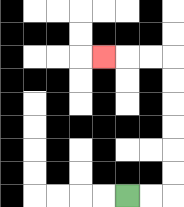{'start': '[5, 8]', 'end': '[4, 2]', 'path_directions': 'R,R,U,U,U,U,U,U,L,L,L', 'path_coordinates': '[[5, 8], [6, 8], [7, 8], [7, 7], [7, 6], [7, 5], [7, 4], [7, 3], [7, 2], [6, 2], [5, 2], [4, 2]]'}